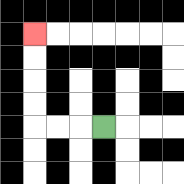{'start': '[4, 5]', 'end': '[1, 1]', 'path_directions': 'L,L,L,U,U,U,U', 'path_coordinates': '[[4, 5], [3, 5], [2, 5], [1, 5], [1, 4], [1, 3], [1, 2], [1, 1]]'}